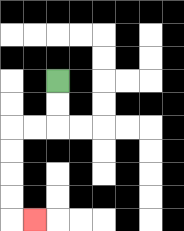{'start': '[2, 3]', 'end': '[1, 9]', 'path_directions': 'D,D,L,L,D,D,D,D,R', 'path_coordinates': '[[2, 3], [2, 4], [2, 5], [1, 5], [0, 5], [0, 6], [0, 7], [0, 8], [0, 9], [1, 9]]'}